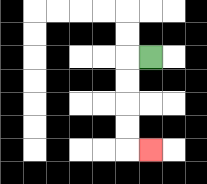{'start': '[6, 2]', 'end': '[6, 6]', 'path_directions': 'L,D,D,D,D,R', 'path_coordinates': '[[6, 2], [5, 2], [5, 3], [5, 4], [5, 5], [5, 6], [6, 6]]'}